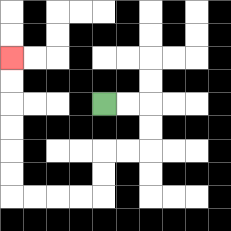{'start': '[4, 4]', 'end': '[0, 2]', 'path_directions': 'R,R,D,D,L,L,D,D,L,L,L,L,U,U,U,U,U,U', 'path_coordinates': '[[4, 4], [5, 4], [6, 4], [6, 5], [6, 6], [5, 6], [4, 6], [4, 7], [4, 8], [3, 8], [2, 8], [1, 8], [0, 8], [0, 7], [0, 6], [0, 5], [0, 4], [0, 3], [0, 2]]'}